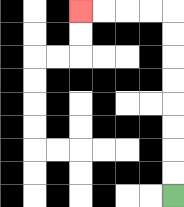{'start': '[7, 8]', 'end': '[3, 0]', 'path_directions': 'U,U,U,U,U,U,U,U,L,L,L,L', 'path_coordinates': '[[7, 8], [7, 7], [7, 6], [7, 5], [7, 4], [7, 3], [7, 2], [7, 1], [7, 0], [6, 0], [5, 0], [4, 0], [3, 0]]'}